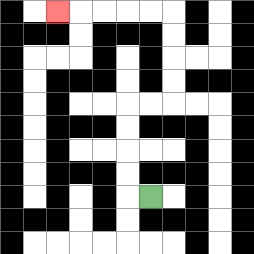{'start': '[6, 8]', 'end': '[2, 0]', 'path_directions': 'L,U,U,U,U,R,R,U,U,U,U,L,L,L,L,L', 'path_coordinates': '[[6, 8], [5, 8], [5, 7], [5, 6], [5, 5], [5, 4], [6, 4], [7, 4], [7, 3], [7, 2], [7, 1], [7, 0], [6, 0], [5, 0], [4, 0], [3, 0], [2, 0]]'}